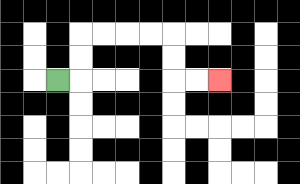{'start': '[2, 3]', 'end': '[9, 3]', 'path_directions': 'R,U,U,R,R,R,R,D,D,R,R', 'path_coordinates': '[[2, 3], [3, 3], [3, 2], [3, 1], [4, 1], [5, 1], [6, 1], [7, 1], [7, 2], [7, 3], [8, 3], [9, 3]]'}